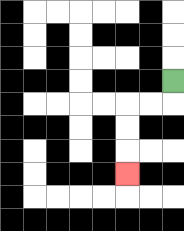{'start': '[7, 3]', 'end': '[5, 7]', 'path_directions': 'D,L,L,D,D,D', 'path_coordinates': '[[7, 3], [7, 4], [6, 4], [5, 4], [5, 5], [5, 6], [5, 7]]'}